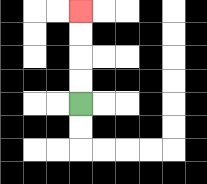{'start': '[3, 4]', 'end': '[3, 0]', 'path_directions': 'U,U,U,U', 'path_coordinates': '[[3, 4], [3, 3], [3, 2], [3, 1], [3, 0]]'}